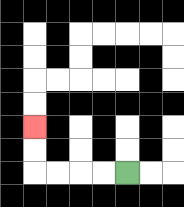{'start': '[5, 7]', 'end': '[1, 5]', 'path_directions': 'L,L,L,L,U,U', 'path_coordinates': '[[5, 7], [4, 7], [3, 7], [2, 7], [1, 7], [1, 6], [1, 5]]'}